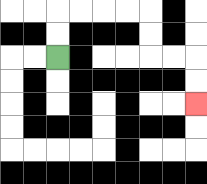{'start': '[2, 2]', 'end': '[8, 4]', 'path_directions': 'U,U,R,R,R,R,D,D,R,R,D,D', 'path_coordinates': '[[2, 2], [2, 1], [2, 0], [3, 0], [4, 0], [5, 0], [6, 0], [6, 1], [6, 2], [7, 2], [8, 2], [8, 3], [8, 4]]'}